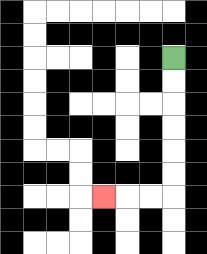{'start': '[7, 2]', 'end': '[4, 8]', 'path_directions': 'D,D,D,D,D,D,L,L,L', 'path_coordinates': '[[7, 2], [7, 3], [7, 4], [7, 5], [7, 6], [7, 7], [7, 8], [6, 8], [5, 8], [4, 8]]'}